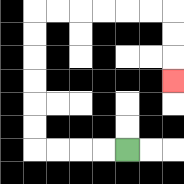{'start': '[5, 6]', 'end': '[7, 3]', 'path_directions': 'L,L,L,L,U,U,U,U,U,U,R,R,R,R,R,R,D,D,D', 'path_coordinates': '[[5, 6], [4, 6], [3, 6], [2, 6], [1, 6], [1, 5], [1, 4], [1, 3], [1, 2], [1, 1], [1, 0], [2, 0], [3, 0], [4, 0], [5, 0], [6, 0], [7, 0], [7, 1], [7, 2], [7, 3]]'}